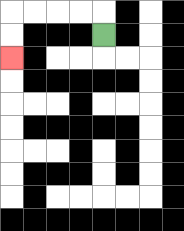{'start': '[4, 1]', 'end': '[0, 2]', 'path_directions': 'U,L,L,L,L,D,D', 'path_coordinates': '[[4, 1], [4, 0], [3, 0], [2, 0], [1, 0], [0, 0], [0, 1], [0, 2]]'}